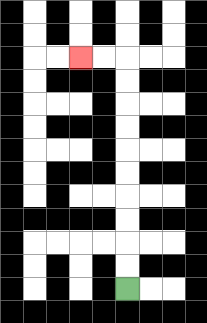{'start': '[5, 12]', 'end': '[3, 2]', 'path_directions': 'U,U,U,U,U,U,U,U,U,U,L,L', 'path_coordinates': '[[5, 12], [5, 11], [5, 10], [5, 9], [5, 8], [5, 7], [5, 6], [5, 5], [5, 4], [5, 3], [5, 2], [4, 2], [3, 2]]'}